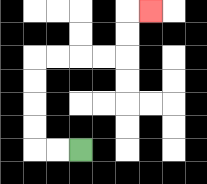{'start': '[3, 6]', 'end': '[6, 0]', 'path_directions': 'L,L,U,U,U,U,R,R,R,R,U,U,R', 'path_coordinates': '[[3, 6], [2, 6], [1, 6], [1, 5], [1, 4], [1, 3], [1, 2], [2, 2], [3, 2], [4, 2], [5, 2], [5, 1], [5, 0], [6, 0]]'}